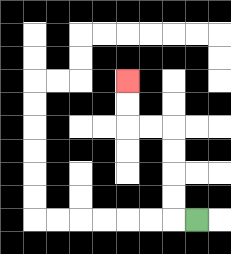{'start': '[8, 9]', 'end': '[5, 3]', 'path_directions': 'L,U,U,U,U,L,L,U,U', 'path_coordinates': '[[8, 9], [7, 9], [7, 8], [7, 7], [7, 6], [7, 5], [6, 5], [5, 5], [5, 4], [5, 3]]'}